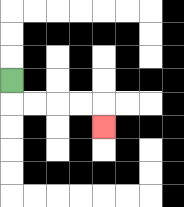{'start': '[0, 3]', 'end': '[4, 5]', 'path_directions': 'D,R,R,R,R,D', 'path_coordinates': '[[0, 3], [0, 4], [1, 4], [2, 4], [3, 4], [4, 4], [4, 5]]'}